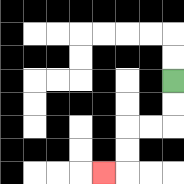{'start': '[7, 3]', 'end': '[4, 7]', 'path_directions': 'D,D,L,L,D,D,L', 'path_coordinates': '[[7, 3], [7, 4], [7, 5], [6, 5], [5, 5], [5, 6], [5, 7], [4, 7]]'}